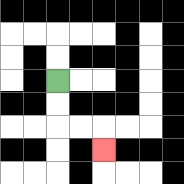{'start': '[2, 3]', 'end': '[4, 6]', 'path_directions': 'D,D,R,R,D', 'path_coordinates': '[[2, 3], [2, 4], [2, 5], [3, 5], [4, 5], [4, 6]]'}